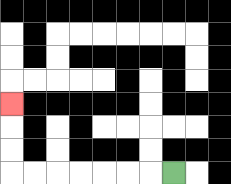{'start': '[7, 7]', 'end': '[0, 4]', 'path_directions': 'L,L,L,L,L,L,L,U,U,U', 'path_coordinates': '[[7, 7], [6, 7], [5, 7], [4, 7], [3, 7], [2, 7], [1, 7], [0, 7], [0, 6], [0, 5], [0, 4]]'}